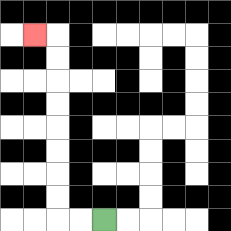{'start': '[4, 9]', 'end': '[1, 1]', 'path_directions': 'L,L,U,U,U,U,U,U,U,U,L', 'path_coordinates': '[[4, 9], [3, 9], [2, 9], [2, 8], [2, 7], [2, 6], [2, 5], [2, 4], [2, 3], [2, 2], [2, 1], [1, 1]]'}